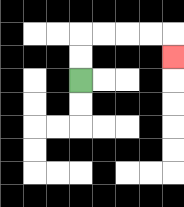{'start': '[3, 3]', 'end': '[7, 2]', 'path_directions': 'U,U,R,R,R,R,D', 'path_coordinates': '[[3, 3], [3, 2], [3, 1], [4, 1], [5, 1], [6, 1], [7, 1], [7, 2]]'}